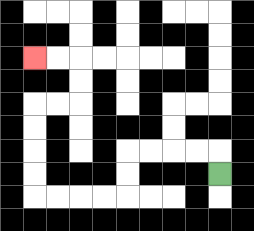{'start': '[9, 7]', 'end': '[1, 2]', 'path_directions': 'U,L,L,L,L,D,D,L,L,L,L,U,U,U,U,R,R,U,U,L,L', 'path_coordinates': '[[9, 7], [9, 6], [8, 6], [7, 6], [6, 6], [5, 6], [5, 7], [5, 8], [4, 8], [3, 8], [2, 8], [1, 8], [1, 7], [1, 6], [1, 5], [1, 4], [2, 4], [3, 4], [3, 3], [3, 2], [2, 2], [1, 2]]'}